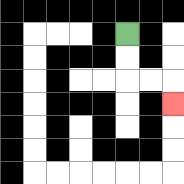{'start': '[5, 1]', 'end': '[7, 4]', 'path_directions': 'D,D,R,R,D', 'path_coordinates': '[[5, 1], [5, 2], [5, 3], [6, 3], [7, 3], [7, 4]]'}